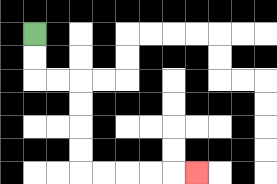{'start': '[1, 1]', 'end': '[8, 7]', 'path_directions': 'D,D,R,R,D,D,D,D,R,R,R,R,R', 'path_coordinates': '[[1, 1], [1, 2], [1, 3], [2, 3], [3, 3], [3, 4], [3, 5], [3, 6], [3, 7], [4, 7], [5, 7], [6, 7], [7, 7], [8, 7]]'}